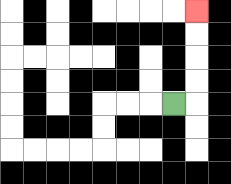{'start': '[7, 4]', 'end': '[8, 0]', 'path_directions': 'R,U,U,U,U', 'path_coordinates': '[[7, 4], [8, 4], [8, 3], [8, 2], [8, 1], [8, 0]]'}